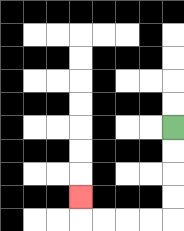{'start': '[7, 5]', 'end': '[3, 8]', 'path_directions': 'D,D,D,D,L,L,L,L,U', 'path_coordinates': '[[7, 5], [7, 6], [7, 7], [7, 8], [7, 9], [6, 9], [5, 9], [4, 9], [3, 9], [3, 8]]'}